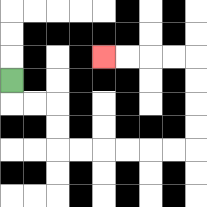{'start': '[0, 3]', 'end': '[4, 2]', 'path_directions': 'D,R,R,D,D,R,R,R,R,R,R,U,U,U,U,L,L,L,L', 'path_coordinates': '[[0, 3], [0, 4], [1, 4], [2, 4], [2, 5], [2, 6], [3, 6], [4, 6], [5, 6], [6, 6], [7, 6], [8, 6], [8, 5], [8, 4], [8, 3], [8, 2], [7, 2], [6, 2], [5, 2], [4, 2]]'}